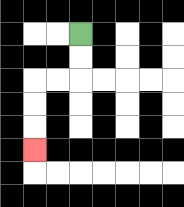{'start': '[3, 1]', 'end': '[1, 6]', 'path_directions': 'D,D,L,L,D,D,D', 'path_coordinates': '[[3, 1], [3, 2], [3, 3], [2, 3], [1, 3], [1, 4], [1, 5], [1, 6]]'}